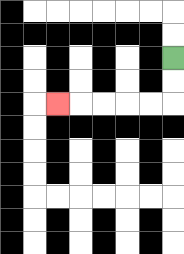{'start': '[7, 2]', 'end': '[2, 4]', 'path_directions': 'D,D,L,L,L,L,L', 'path_coordinates': '[[7, 2], [7, 3], [7, 4], [6, 4], [5, 4], [4, 4], [3, 4], [2, 4]]'}